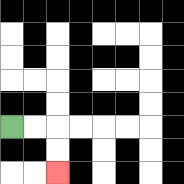{'start': '[0, 5]', 'end': '[2, 7]', 'path_directions': 'R,R,D,D', 'path_coordinates': '[[0, 5], [1, 5], [2, 5], [2, 6], [2, 7]]'}